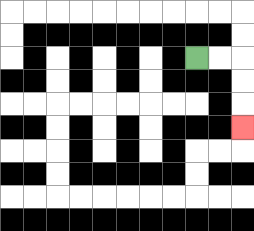{'start': '[8, 2]', 'end': '[10, 5]', 'path_directions': 'R,R,D,D,D', 'path_coordinates': '[[8, 2], [9, 2], [10, 2], [10, 3], [10, 4], [10, 5]]'}